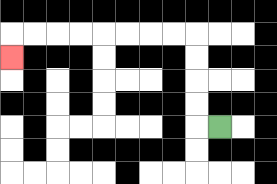{'start': '[9, 5]', 'end': '[0, 2]', 'path_directions': 'L,U,U,U,U,L,L,L,L,L,L,L,L,D', 'path_coordinates': '[[9, 5], [8, 5], [8, 4], [8, 3], [8, 2], [8, 1], [7, 1], [6, 1], [5, 1], [4, 1], [3, 1], [2, 1], [1, 1], [0, 1], [0, 2]]'}